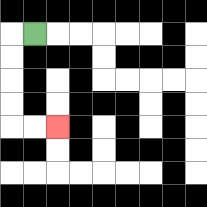{'start': '[1, 1]', 'end': '[2, 5]', 'path_directions': 'L,D,D,D,D,R,R', 'path_coordinates': '[[1, 1], [0, 1], [0, 2], [0, 3], [0, 4], [0, 5], [1, 5], [2, 5]]'}